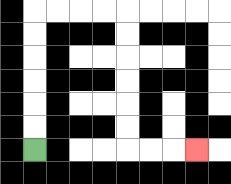{'start': '[1, 6]', 'end': '[8, 6]', 'path_directions': 'U,U,U,U,U,U,R,R,R,R,D,D,D,D,D,D,R,R,R', 'path_coordinates': '[[1, 6], [1, 5], [1, 4], [1, 3], [1, 2], [1, 1], [1, 0], [2, 0], [3, 0], [4, 0], [5, 0], [5, 1], [5, 2], [5, 3], [5, 4], [5, 5], [5, 6], [6, 6], [7, 6], [8, 6]]'}